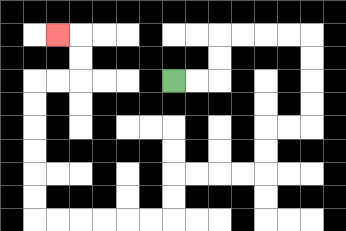{'start': '[7, 3]', 'end': '[2, 1]', 'path_directions': 'R,R,U,U,R,R,R,R,D,D,D,D,L,L,D,D,L,L,L,L,D,D,L,L,L,L,L,L,U,U,U,U,U,U,R,R,U,U,L', 'path_coordinates': '[[7, 3], [8, 3], [9, 3], [9, 2], [9, 1], [10, 1], [11, 1], [12, 1], [13, 1], [13, 2], [13, 3], [13, 4], [13, 5], [12, 5], [11, 5], [11, 6], [11, 7], [10, 7], [9, 7], [8, 7], [7, 7], [7, 8], [7, 9], [6, 9], [5, 9], [4, 9], [3, 9], [2, 9], [1, 9], [1, 8], [1, 7], [1, 6], [1, 5], [1, 4], [1, 3], [2, 3], [3, 3], [3, 2], [3, 1], [2, 1]]'}